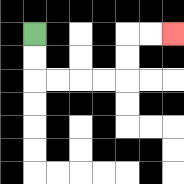{'start': '[1, 1]', 'end': '[7, 1]', 'path_directions': 'D,D,R,R,R,R,U,U,R,R', 'path_coordinates': '[[1, 1], [1, 2], [1, 3], [2, 3], [3, 3], [4, 3], [5, 3], [5, 2], [5, 1], [6, 1], [7, 1]]'}